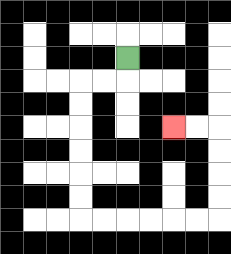{'start': '[5, 2]', 'end': '[7, 5]', 'path_directions': 'D,L,L,D,D,D,D,D,D,R,R,R,R,R,R,U,U,U,U,L,L', 'path_coordinates': '[[5, 2], [5, 3], [4, 3], [3, 3], [3, 4], [3, 5], [3, 6], [3, 7], [3, 8], [3, 9], [4, 9], [5, 9], [6, 9], [7, 9], [8, 9], [9, 9], [9, 8], [9, 7], [9, 6], [9, 5], [8, 5], [7, 5]]'}